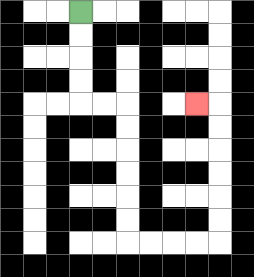{'start': '[3, 0]', 'end': '[8, 4]', 'path_directions': 'D,D,D,D,R,R,D,D,D,D,D,D,R,R,R,R,U,U,U,U,U,U,L', 'path_coordinates': '[[3, 0], [3, 1], [3, 2], [3, 3], [3, 4], [4, 4], [5, 4], [5, 5], [5, 6], [5, 7], [5, 8], [5, 9], [5, 10], [6, 10], [7, 10], [8, 10], [9, 10], [9, 9], [9, 8], [9, 7], [9, 6], [9, 5], [9, 4], [8, 4]]'}